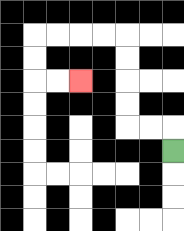{'start': '[7, 6]', 'end': '[3, 3]', 'path_directions': 'U,L,L,U,U,U,U,L,L,L,L,D,D,R,R', 'path_coordinates': '[[7, 6], [7, 5], [6, 5], [5, 5], [5, 4], [5, 3], [5, 2], [5, 1], [4, 1], [3, 1], [2, 1], [1, 1], [1, 2], [1, 3], [2, 3], [3, 3]]'}